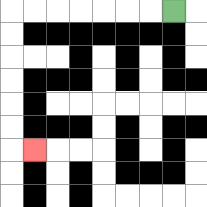{'start': '[7, 0]', 'end': '[1, 6]', 'path_directions': 'L,L,L,L,L,L,L,D,D,D,D,D,D,R', 'path_coordinates': '[[7, 0], [6, 0], [5, 0], [4, 0], [3, 0], [2, 0], [1, 0], [0, 0], [0, 1], [0, 2], [0, 3], [0, 4], [0, 5], [0, 6], [1, 6]]'}